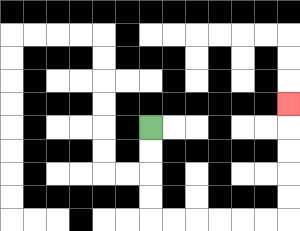{'start': '[6, 5]', 'end': '[12, 4]', 'path_directions': 'D,D,D,D,R,R,R,R,R,R,U,U,U,U,U', 'path_coordinates': '[[6, 5], [6, 6], [6, 7], [6, 8], [6, 9], [7, 9], [8, 9], [9, 9], [10, 9], [11, 9], [12, 9], [12, 8], [12, 7], [12, 6], [12, 5], [12, 4]]'}